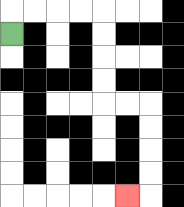{'start': '[0, 1]', 'end': '[5, 8]', 'path_directions': 'U,R,R,R,R,D,D,D,D,R,R,D,D,D,D,L', 'path_coordinates': '[[0, 1], [0, 0], [1, 0], [2, 0], [3, 0], [4, 0], [4, 1], [4, 2], [4, 3], [4, 4], [5, 4], [6, 4], [6, 5], [6, 6], [6, 7], [6, 8], [5, 8]]'}